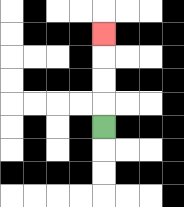{'start': '[4, 5]', 'end': '[4, 1]', 'path_directions': 'U,U,U,U', 'path_coordinates': '[[4, 5], [4, 4], [4, 3], [4, 2], [4, 1]]'}